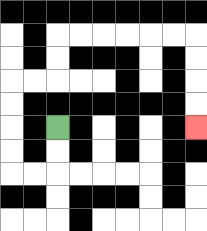{'start': '[2, 5]', 'end': '[8, 5]', 'path_directions': 'D,D,L,L,U,U,U,U,R,R,U,U,R,R,R,R,R,R,D,D,D,D', 'path_coordinates': '[[2, 5], [2, 6], [2, 7], [1, 7], [0, 7], [0, 6], [0, 5], [0, 4], [0, 3], [1, 3], [2, 3], [2, 2], [2, 1], [3, 1], [4, 1], [5, 1], [6, 1], [7, 1], [8, 1], [8, 2], [8, 3], [8, 4], [8, 5]]'}